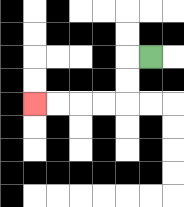{'start': '[6, 2]', 'end': '[1, 4]', 'path_directions': 'L,D,D,L,L,L,L', 'path_coordinates': '[[6, 2], [5, 2], [5, 3], [5, 4], [4, 4], [3, 4], [2, 4], [1, 4]]'}